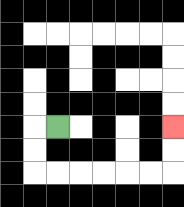{'start': '[2, 5]', 'end': '[7, 5]', 'path_directions': 'L,D,D,R,R,R,R,R,R,U,U', 'path_coordinates': '[[2, 5], [1, 5], [1, 6], [1, 7], [2, 7], [3, 7], [4, 7], [5, 7], [6, 7], [7, 7], [7, 6], [7, 5]]'}